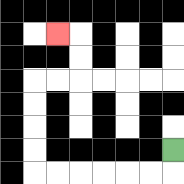{'start': '[7, 6]', 'end': '[2, 1]', 'path_directions': 'D,L,L,L,L,L,L,U,U,U,U,R,R,U,U,L', 'path_coordinates': '[[7, 6], [7, 7], [6, 7], [5, 7], [4, 7], [3, 7], [2, 7], [1, 7], [1, 6], [1, 5], [1, 4], [1, 3], [2, 3], [3, 3], [3, 2], [3, 1], [2, 1]]'}